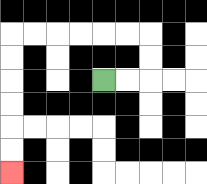{'start': '[4, 3]', 'end': '[0, 7]', 'path_directions': 'R,R,U,U,L,L,L,L,L,L,D,D,D,D,D,D', 'path_coordinates': '[[4, 3], [5, 3], [6, 3], [6, 2], [6, 1], [5, 1], [4, 1], [3, 1], [2, 1], [1, 1], [0, 1], [0, 2], [0, 3], [0, 4], [0, 5], [0, 6], [0, 7]]'}